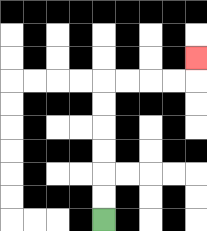{'start': '[4, 9]', 'end': '[8, 2]', 'path_directions': 'U,U,U,U,U,U,R,R,R,R,U', 'path_coordinates': '[[4, 9], [4, 8], [4, 7], [4, 6], [4, 5], [4, 4], [4, 3], [5, 3], [6, 3], [7, 3], [8, 3], [8, 2]]'}